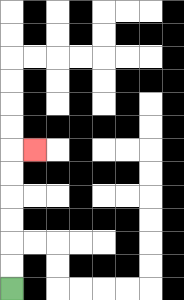{'start': '[0, 12]', 'end': '[1, 6]', 'path_directions': 'U,U,U,U,U,U,R', 'path_coordinates': '[[0, 12], [0, 11], [0, 10], [0, 9], [0, 8], [0, 7], [0, 6], [1, 6]]'}